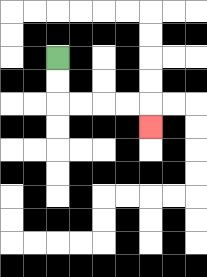{'start': '[2, 2]', 'end': '[6, 5]', 'path_directions': 'D,D,R,R,R,R,D', 'path_coordinates': '[[2, 2], [2, 3], [2, 4], [3, 4], [4, 4], [5, 4], [6, 4], [6, 5]]'}